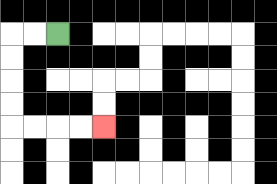{'start': '[2, 1]', 'end': '[4, 5]', 'path_directions': 'L,L,D,D,D,D,R,R,R,R', 'path_coordinates': '[[2, 1], [1, 1], [0, 1], [0, 2], [0, 3], [0, 4], [0, 5], [1, 5], [2, 5], [3, 5], [4, 5]]'}